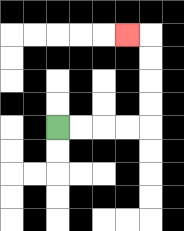{'start': '[2, 5]', 'end': '[5, 1]', 'path_directions': 'R,R,R,R,U,U,U,U,L', 'path_coordinates': '[[2, 5], [3, 5], [4, 5], [5, 5], [6, 5], [6, 4], [6, 3], [6, 2], [6, 1], [5, 1]]'}